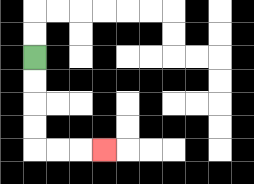{'start': '[1, 2]', 'end': '[4, 6]', 'path_directions': 'D,D,D,D,R,R,R', 'path_coordinates': '[[1, 2], [1, 3], [1, 4], [1, 5], [1, 6], [2, 6], [3, 6], [4, 6]]'}